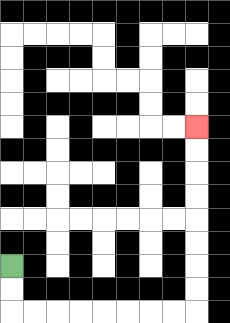{'start': '[0, 11]', 'end': '[8, 5]', 'path_directions': 'D,D,R,R,R,R,R,R,R,R,U,U,U,U,U,U,U,U', 'path_coordinates': '[[0, 11], [0, 12], [0, 13], [1, 13], [2, 13], [3, 13], [4, 13], [5, 13], [6, 13], [7, 13], [8, 13], [8, 12], [8, 11], [8, 10], [8, 9], [8, 8], [8, 7], [8, 6], [8, 5]]'}